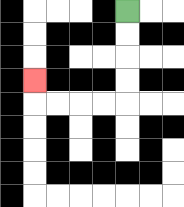{'start': '[5, 0]', 'end': '[1, 3]', 'path_directions': 'D,D,D,D,L,L,L,L,U', 'path_coordinates': '[[5, 0], [5, 1], [5, 2], [5, 3], [5, 4], [4, 4], [3, 4], [2, 4], [1, 4], [1, 3]]'}